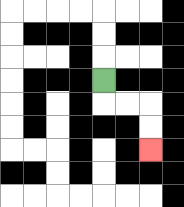{'start': '[4, 3]', 'end': '[6, 6]', 'path_directions': 'D,R,R,D,D', 'path_coordinates': '[[4, 3], [4, 4], [5, 4], [6, 4], [6, 5], [6, 6]]'}